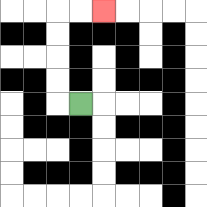{'start': '[3, 4]', 'end': '[4, 0]', 'path_directions': 'L,U,U,U,U,R,R', 'path_coordinates': '[[3, 4], [2, 4], [2, 3], [2, 2], [2, 1], [2, 0], [3, 0], [4, 0]]'}